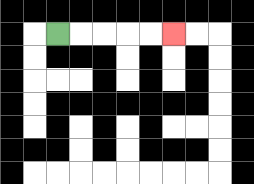{'start': '[2, 1]', 'end': '[7, 1]', 'path_directions': 'R,R,R,R,R', 'path_coordinates': '[[2, 1], [3, 1], [4, 1], [5, 1], [6, 1], [7, 1]]'}